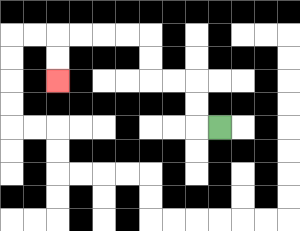{'start': '[9, 5]', 'end': '[2, 3]', 'path_directions': 'L,U,U,L,L,U,U,L,L,L,L,D,D', 'path_coordinates': '[[9, 5], [8, 5], [8, 4], [8, 3], [7, 3], [6, 3], [6, 2], [6, 1], [5, 1], [4, 1], [3, 1], [2, 1], [2, 2], [2, 3]]'}